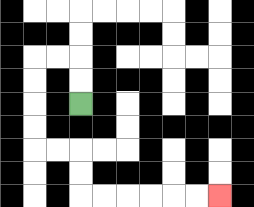{'start': '[3, 4]', 'end': '[9, 8]', 'path_directions': 'U,U,L,L,D,D,D,D,R,R,D,D,R,R,R,R,R,R', 'path_coordinates': '[[3, 4], [3, 3], [3, 2], [2, 2], [1, 2], [1, 3], [1, 4], [1, 5], [1, 6], [2, 6], [3, 6], [3, 7], [3, 8], [4, 8], [5, 8], [6, 8], [7, 8], [8, 8], [9, 8]]'}